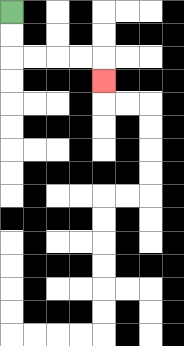{'start': '[0, 0]', 'end': '[4, 3]', 'path_directions': 'D,D,R,R,R,R,D', 'path_coordinates': '[[0, 0], [0, 1], [0, 2], [1, 2], [2, 2], [3, 2], [4, 2], [4, 3]]'}